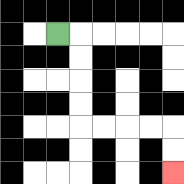{'start': '[2, 1]', 'end': '[7, 7]', 'path_directions': 'R,D,D,D,D,R,R,R,R,D,D', 'path_coordinates': '[[2, 1], [3, 1], [3, 2], [3, 3], [3, 4], [3, 5], [4, 5], [5, 5], [6, 5], [7, 5], [7, 6], [7, 7]]'}